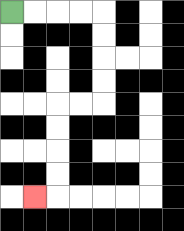{'start': '[0, 0]', 'end': '[1, 8]', 'path_directions': 'R,R,R,R,D,D,D,D,L,L,D,D,D,D,L', 'path_coordinates': '[[0, 0], [1, 0], [2, 0], [3, 0], [4, 0], [4, 1], [4, 2], [4, 3], [4, 4], [3, 4], [2, 4], [2, 5], [2, 6], [2, 7], [2, 8], [1, 8]]'}